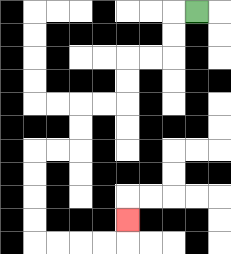{'start': '[8, 0]', 'end': '[5, 9]', 'path_directions': 'L,D,D,L,L,D,D,L,L,D,D,L,L,D,D,D,D,R,R,R,R,U', 'path_coordinates': '[[8, 0], [7, 0], [7, 1], [7, 2], [6, 2], [5, 2], [5, 3], [5, 4], [4, 4], [3, 4], [3, 5], [3, 6], [2, 6], [1, 6], [1, 7], [1, 8], [1, 9], [1, 10], [2, 10], [3, 10], [4, 10], [5, 10], [5, 9]]'}